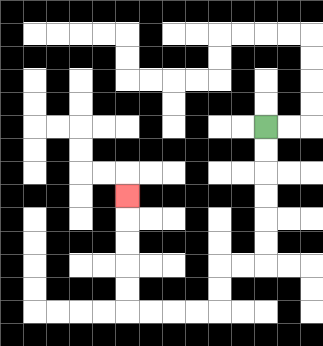{'start': '[11, 5]', 'end': '[5, 8]', 'path_directions': 'D,D,D,D,D,D,L,L,D,D,L,L,L,L,U,U,U,U,U', 'path_coordinates': '[[11, 5], [11, 6], [11, 7], [11, 8], [11, 9], [11, 10], [11, 11], [10, 11], [9, 11], [9, 12], [9, 13], [8, 13], [7, 13], [6, 13], [5, 13], [5, 12], [5, 11], [5, 10], [5, 9], [5, 8]]'}